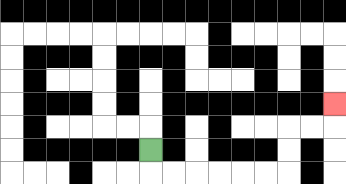{'start': '[6, 6]', 'end': '[14, 4]', 'path_directions': 'D,R,R,R,R,R,R,U,U,R,R,U', 'path_coordinates': '[[6, 6], [6, 7], [7, 7], [8, 7], [9, 7], [10, 7], [11, 7], [12, 7], [12, 6], [12, 5], [13, 5], [14, 5], [14, 4]]'}